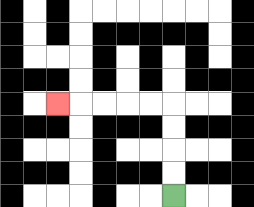{'start': '[7, 8]', 'end': '[2, 4]', 'path_directions': 'U,U,U,U,L,L,L,L,L', 'path_coordinates': '[[7, 8], [7, 7], [7, 6], [7, 5], [7, 4], [6, 4], [5, 4], [4, 4], [3, 4], [2, 4]]'}